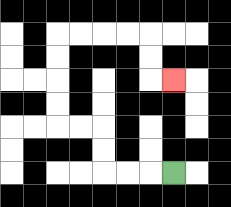{'start': '[7, 7]', 'end': '[7, 3]', 'path_directions': 'L,L,L,U,U,L,L,U,U,U,U,R,R,R,R,D,D,R', 'path_coordinates': '[[7, 7], [6, 7], [5, 7], [4, 7], [4, 6], [4, 5], [3, 5], [2, 5], [2, 4], [2, 3], [2, 2], [2, 1], [3, 1], [4, 1], [5, 1], [6, 1], [6, 2], [6, 3], [7, 3]]'}